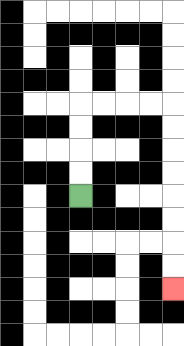{'start': '[3, 8]', 'end': '[7, 12]', 'path_directions': 'U,U,U,U,R,R,R,R,D,D,D,D,D,D,D,D', 'path_coordinates': '[[3, 8], [3, 7], [3, 6], [3, 5], [3, 4], [4, 4], [5, 4], [6, 4], [7, 4], [7, 5], [7, 6], [7, 7], [7, 8], [7, 9], [7, 10], [7, 11], [7, 12]]'}